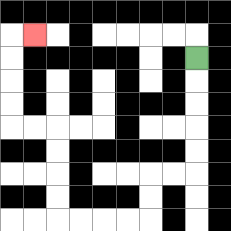{'start': '[8, 2]', 'end': '[1, 1]', 'path_directions': 'D,D,D,D,D,L,L,D,D,L,L,L,L,U,U,U,U,L,L,U,U,U,U,R', 'path_coordinates': '[[8, 2], [8, 3], [8, 4], [8, 5], [8, 6], [8, 7], [7, 7], [6, 7], [6, 8], [6, 9], [5, 9], [4, 9], [3, 9], [2, 9], [2, 8], [2, 7], [2, 6], [2, 5], [1, 5], [0, 5], [0, 4], [0, 3], [0, 2], [0, 1], [1, 1]]'}